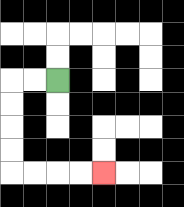{'start': '[2, 3]', 'end': '[4, 7]', 'path_directions': 'L,L,D,D,D,D,R,R,R,R', 'path_coordinates': '[[2, 3], [1, 3], [0, 3], [0, 4], [0, 5], [0, 6], [0, 7], [1, 7], [2, 7], [3, 7], [4, 7]]'}